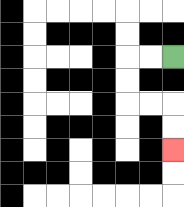{'start': '[7, 2]', 'end': '[7, 6]', 'path_directions': 'L,L,D,D,R,R,D,D', 'path_coordinates': '[[7, 2], [6, 2], [5, 2], [5, 3], [5, 4], [6, 4], [7, 4], [7, 5], [7, 6]]'}